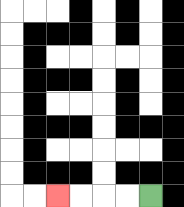{'start': '[6, 8]', 'end': '[2, 8]', 'path_directions': 'L,L,L,L', 'path_coordinates': '[[6, 8], [5, 8], [4, 8], [3, 8], [2, 8]]'}